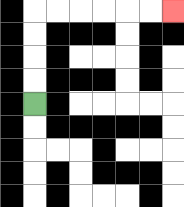{'start': '[1, 4]', 'end': '[7, 0]', 'path_directions': 'U,U,U,U,R,R,R,R,R,R', 'path_coordinates': '[[1, 4], [1, 3], [1, 2], [1, 1], [1, 0], [2, 0], [3, 0], [4, 0], [5, 0], [6, 0], [7, 0]]'}